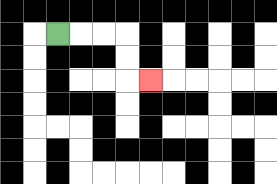{'start': '[2, 1]', 'end': '[6, 3]', 'path_directions': 'R,R,R,D,D,R', 'path_coordinates': '[[2, 1], [3, 1], [4, 1], [5, 1], [5, 2], [5, 3], [6, 3]]'}